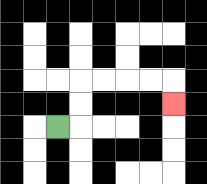{'start': '[2, 5]', 'end': '[7, 4]', 'path_directions': 'R,U,U,R,R,R,R,D', 'path_coordinates': '[[2, 5], [3, 5], [3, 4], [3, 3], [4, 3], [5, 3], [6, 3], [7, 3], [7, 4]]'}